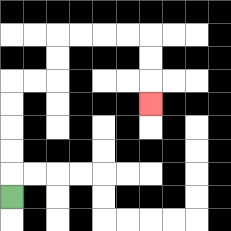{'start': '[0, 8]', 'end': '[6, 4]', 'path_directions': 'U,U,U,U,U,R,R,U,U,R,R,R,R,D,D,D', 'path_coordinates': '[[0, 8], [0, 7], [0, 6], [0, 5], [0, 4], [0, 3], [1, 3], [2, 3], [2, 2], [2, 1], [3, 1], [4, 1], [5, 1], [6, 1], [6, 2], [6, 3], [6, 4]]'}